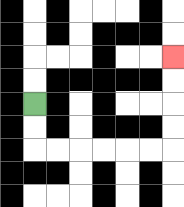{'start': '[1, 4]', 'end': '[7, 2]', 'path_directions': 'D,D,R,R,R,R,R,R,U,U,U,U', 'path_coordinates': '[[1, 4], [1, 5], [1, 6], [2, 6], [3, 6], [4, 6], [5, 6], [6, 6], [7, 6], [7, 5], [7, 4], [7, 3], [7, 2]]'}